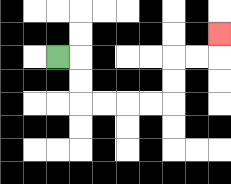{'start': '[2, 2]', 'end': '[9, 1]', 'path_directions': 'R,D,D,R,R,R,R,U,U,R,R,U', 'path_coordinates': '[[2, 2], [3, 2], [3, 3], [3, 4], [4, 4], [5, 4], [6, 4], [7, 4], [7, 3], [7, 2], [8, 2], [9, 2], [9, 1]]'}